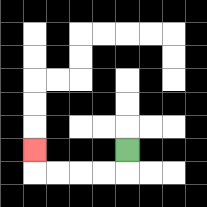{'start': '[5, 6]', 'end': '[1, 6]', 'path_directions': 'D,L,L,L,L,U', 'path_coordinates': '[[5, 6], [5, 7], [4, 7], [3, 7], [2, 7], [1, 7], [1, 6]]'}